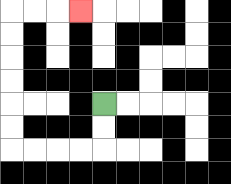{'start': '[4, 4]', 'end': '[3, 0]', 'path_directions': 'D,D,L,L,L,L,U,U,U,U,U,U,R,R,R', 'path_coordinates': '[[4, 4], [4, 5], [4, 6], [3, 6], [2, 6], [1, 6], [0, 6], [0, 5], [0, 4], [0, 3], [0, 2], [0, 1], [0, 0], [1, 0], [2, 0], [3, 0]]'}